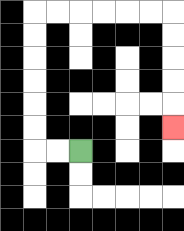{'start': '[3, 6]', 'end': '[7, 5]', 'path_directions': 'L,L,U,U,U,U,U,U,R,R,R,R,R,R,D,D,D,D,D', 'path_coordinates': '[[3, 6], [2, 6], [1, 6], [1, 5], [1, 4], [1, 3], [1, 2], [1, 1], [1, 0], [2, 0], [3, 0], [4, 0], [5, 0], [6, 0], [7, 0], [7, 1], [7, 2], [7, 3], [7, 4], [7, 5]]'}